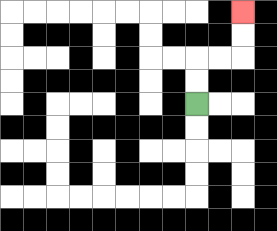{'start': '[8, 4]', 'end': '[10, 0]', 'path_directions': 'U,U,R,R,U,U', 'path_coordinates': '[[8, 4], [8, 3], [8, 2], [9, 2], [10, 2], [10, 1], [10, 0]]'}